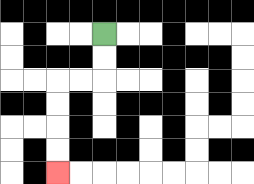{'start': '[4, 1]', 'end': '[2, 7]', 'path_directions': 'D,D,L,L,D,D,D,D', 'path_coordinates': '[[4, 1], [4, 2], [4, 3], [3, 3], [2, 3], [2, 4], [2, 5], [2, 6], [2, 7]]'}